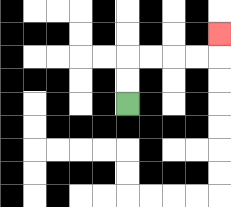{'start': '[5, 4]', 'end': '[9, 1]', 'path_directions': 'U,U,R,R,R,R,U', 'path_coordinates': '[[5, 4], [5, 3], [5, 2], [6, 2], [7, 2], [8, 2], [9, 2], [9, 1]]'}